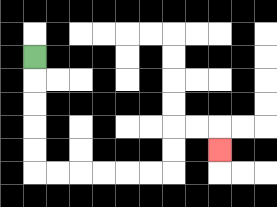{'start': '[1, 2]', 'end': '[9, 6]', 'path_directions': 'D,D,D,D,D,R,R,R,R,R,R,U,U,R,R,D', 'path_coordinates': '[[1, 2], [1, 3], [1, 4], [1, 5], [1, 6], [1, 7], [2, 7], [3, 7], [4, 7], [5, 7], [6, 7], [7, 7], [7, 6], [7, 5], [8, 5], [9, 5], [9, 6]]'}